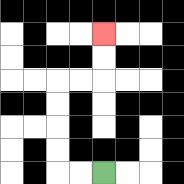{'start': '[4, 7]', 'end': '[4, 1]', 'path_directions': 'L,L,U,U,U,U,R,R,U,U', 'path_coordinates': '[[4, 7], [3, 7], [2, 7], [2, 6], [2, 5], [2, 4], [2, 3], [3, 3], [4, 3], [4, 2], [4, 1]]'}